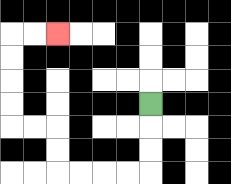{'start': '[6, 4]', 'end': '[2, 1]', 'path_directions': 'D,D,D,L,L,L,L,U,U,L,L,U,U,U,U,R,R', 'path_coordinates': '[[6, 4], [6, 5], [6, 6], [6, 7], [5, 7], [4, 7], [3, 7], [2, 7], [2, 6], [2, 5], [1, 5], [0, 5], [0, 4], [0, 3], [0, 2], [0, 1], [1, 1], [2, 1]]'}